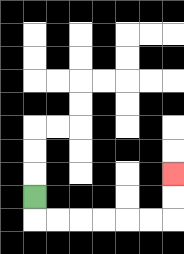{'start': '[1, 8]', 'end': '[7, 7]', 'path_directions': 'D,R,R,R,R,R,R,U,U', 'path_coordinates': '[[1, 8], [1, 9], [2, 9], [3, 9], [4, 9], [5, 9], [6, 9], [7, 9], [7, 8], [7, 7]]'}